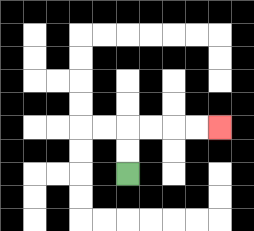{'start': '[5, 7]', 'end': '[9, 5]', 'path_directions': 'U,U,R,R,R,R', 'path_coordinates': '[[5, 7], [5, 6], [5, 5], [6, 5], [7, 5], [8, 5], [9, 5]]'}